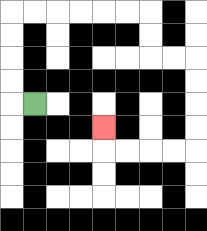{'start': '[1, 4]', 'end': '[4, 5]', 'path_directions': 'L,U,U,U,U,R,R,R,R,R,R,D,D,R,R,D,D,D,D,L,L,L,L,U', 'path_coordinates': '[[1, 4], [0, 4], [0, 3], [0, 2], [0, 1], [0, 0], [1, 0], [2, 0], [3, 0], [4, 0], [5, 0], [6, 0], [6, 1], [6, 2], [7, 2], [8, 2], [8, 3], [8, 4], [8, 5], [8, 6], [7, 6], [6, 6], [5, 6], [4, 6], [4, 5]]'}